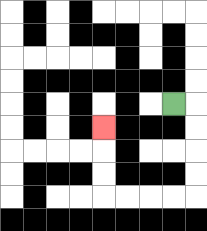{'start': '[7, 4]', 'end': '[4, 5]', 'path_directions': 'R,D,D,D,D,L,L,L,L,U,U,U', 'path_coordinates': '[[7, 4], [8, 4], [8, 5], [8, 6], [8, 7], [8, 8], [7, 8], [6, 8], [5, 8], [4, 8], [4, 7], [4, 6], [4, 5]]'}